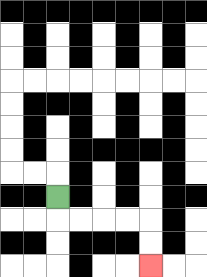{'start': '[2, 8]', 'end': '[6, 11]', 'path_directions': 'D,R,R,R,R,D,D', 'path_coordinates': '[[2, 8], [2, 9], [3, 9], [4, 9], [5, 9], [6, 9], [6, 10], [6, 11]]'}